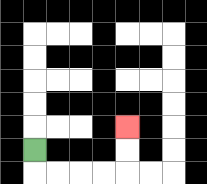{'start': '[1, 6]', 'end': '[5, 5]', 'path_directions': 'D,R,R,R,R,U,U', 'path_coordinates': '[[1, 6], [1, 7], [2, 7], [3, 7], [4, 7], [5, 7], [5, 6], [5, 5]]'}